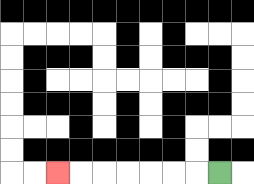{'start': '[9, 7]', 'end': '[2, 7]', 'path_directions': 'L,L,L,L,L,L,L', 'path_coordinates': '[[9, 7], [8, 7], [7, 7], [6, 7], [5, 7], [4, 7], [3, 7], [2, 7]]'}